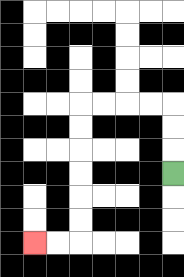{'start': '[7, 7]', 'end': '[1, 10]', 'path_directions': 'U,U,U,L,L,L,L,D,D,D,D,D,D,L,L', 'path_coordinates': '[[7, 7], [7, 6], [7, 5], [7, 4], [6, 4], [5, 4], [4, 4], [3, 4], [3, 5], [3, 6], [3, 7], [3, 8], [3, 9], [3, 10], [2, 10], [1, 10]]'}